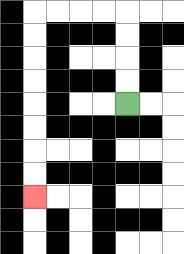{'start': '[5, 4]', 'end': '[1, 8]', 'path_directions': 'U,U,U,U,L,L,L,L,D,D,D,D,D,D,D,D', 'path_coordinates': '[[5, 4], [5, 3], [5, 2], [5, 1], [5, 0], [4, 0], [3, 0], [2, 0], [1, 0], [1, 1], [1, 2], [1, 3], [1, 4], [1, 5], [1, 6], [1, 7], [1, 8]]'}